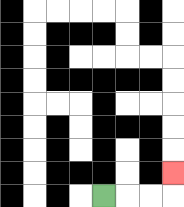{'start': '[4, 8]', 'end': '[7, 7]', 'path_directions': 'R,R,R,U', 'path_coordinates': '[[4, 8], [5, 8], [6, 8], [7, 8], [7, 7]]'}